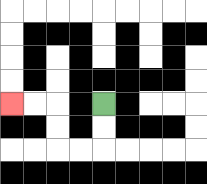{'start': '[4, 4]', 'end': '[0, 4]', 'path_directions': 'D,D,L,L,U,U,L,L', 'path_coordinates': '[[4, 4], [4, 5], [4, 6], [3, 6], [2, 6], [2, 5], [2, 4], [1, 4], [0, 4]]'}